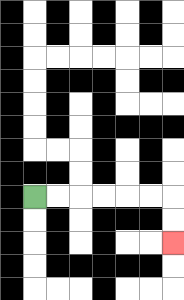{'start': '[1, 8]', 'end': '[7, 10]', 'path_directions': 'R,R,R,R,R,R,D,D', 'path_coordinates': '[[1, 8], [2, 8], [3, 8], [4, 8], [5, 8], [6, 8], [7, 8], [7, 9], [7, 10]]'}